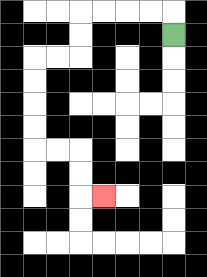{'start': '[7, 1]', 'end': '[4, 8]', 'path_directions': 'U,L,L,L,L,D,D,L,L,D,D,D,D,R,R,D,D,R', 'path_coordinates': '[[7, 1], [7, 0], [6, 0], [5, 0], [4, 0], [3, 0], [3, 1], [3, 2], [2, 2], [1, 2], [1, 3], [1, 4], [1, 5], [1, 6], [2, 6], [3, 6], [3, 7], [3, 8], [4, 8]]'}